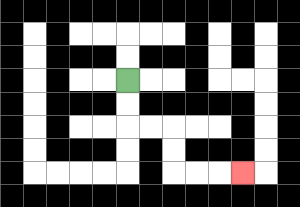{'start': '[5, 3]', 'end': '[10, 7]', 'path_directions': 'D,D,R,R,D,D,R,R,R', 'path_coordinates': '[[5, 3], [5, 4], [5, 5], [6, 5], [7, 5], [7, 6], [7, 7], [8, 7], [9, 7], [10, 7]]'}